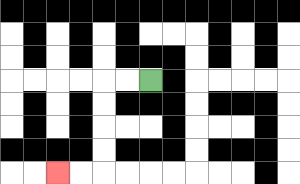{'start': '[6, 3]', 'end': '[2, 7]', 'path_directions': 'L,L,D,D,D,D,L,L', 'path_coordinates': '[[6, 3], [5, 3], [4, 3], [4, 4], [4, 5], [4, 6], [4, 7], [3, 7], [2, 7]]'}